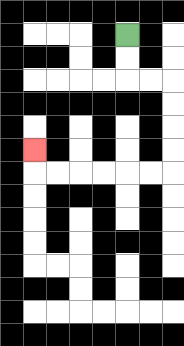{'start': '[5, 1]', 'end': '[1, 6]', 'path_directions': 'D,D,R,R,D,D,D,D,L,L,L,L,L,L,U', 'path_coordinates': '[[5, 1], [5, 2], [5, 3], [6, 3], [7, 3], [7, 4], [7, 5], [7, 6], [7, 7], [6, 7], [5, 7], [4, 7], [3, 7], [2, 7], [1, 7], [1, 6]]'}